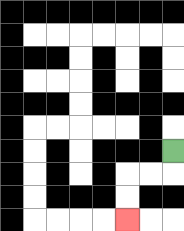{'start': '[7, 6]', 'end': '[5, 9]', 'path_directions': 'D,L,L,D,D', 'path_coordinates': '[[7, 6], [7, 7], [6, 7], [5, 7], [5, 8], [5, 9]]'}